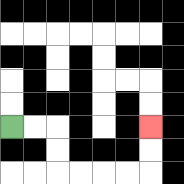{'start': '[0, 5]', 'end': '[6, 5]', 'path_directions': 'R,R,D,D,R,R,R,R,U,U', 'path_coordinates': '[[0, 5], [1, 5], [2, 5], [2, 6], [2, 7], [3, 7], [4, 7], [5, 7], [6, 7], [6, 6], [6, 5]]'}